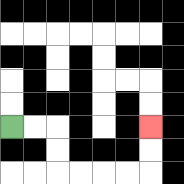{'start': '[0, 5]', 'end': '[6, 5]', 'path_directions': 'R,R,D,D,R,R,R,R,U,U', 'path_coordinates': '[[0, 5], [1, 5], [2, 5], [2, 6], [2, 7], [3, 7], [4, 7], [5, 7], [6, 7], [6, 6], [6, 5]]'}